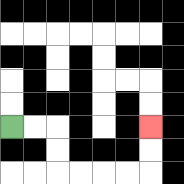{'start': '[0, 5]', 'end': '[6, 5]', 'path_directions': 'R,R,D,D,R,R,R,R,U,U', 'path_coordinates': '[[0, 5], [1, 5], [2, 5], [2, 6], [2, 7], [3, 7], [4, 7], [5, 7], [6, 7], [6, 6], [6, 5]]'}